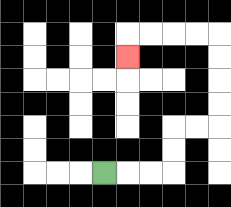{'start': '[4, 7]', 'end': '[5, 2]', 'path_directions': 'R,R,R,U,U,R,R,U,U,U,U,L,L,L,L,D', 'path_coordinates': '[[4, 7], [5, 7], [6, 7], [7, 7], [7, 6], [7, 5], [8, 5], [9, 5], [9, 4], [9, 3], [9, 2], [9, 1], [8, 1], [7, 1], [6, 1], [5, 1], [5, 2]]'}